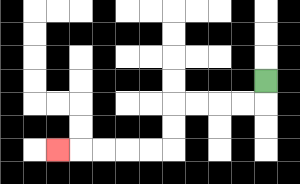{'start': '[11, 3]', 'end': '[2, 6]', 'path_directions': 'D,L,L,L,L,D,D,L,L,L,L,L', 'path_coordinates': '[[11, 3], [11, 4], [10, 4], [9, 4], [8, 4], [7, 4], [7, 5], [7, 6], [6, 6], [5, 6], [4, 6], [3, 6], [2, 6]]'}